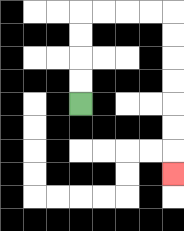{'start': '[3, 4]', 'end': '[7, 7]', 'path_directions': 'U,U,U,U,R,R,R,R,D,D,D,D,D,D,D', 'path_coordinates': '[[3, 4], [3, 3], [3, 2], [3, 1], [3, 0], [4, 0], [5, 0], [6, 0], [7, 0], [7, 1], [7, 2], [7, 3], [7, 4], [7, 5], [7, 6], [7, 7]]'}